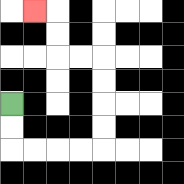{'start': '[0, 4]', 'end': '[1, 0]', 'path_directions': 'D,D,R,R,R,R,U,U,U,U,L,L,U,U,L', 'path_coordinates': '[[0, 4], [0, 5], [0, 6], [1, 6], [2, 6], [3, 6], [4, 6], [4, 5], [4, 4], [4, 3], [4, 2], [3, 2], [2, 2], [2, 1], [2, 0], [1, 0]]'}